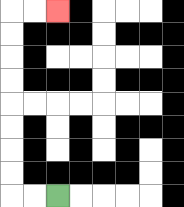{'start': '[2, 8]', 'end': '[2, 0]', 'path_directions': 'L,L,U,U,U,U,U,U,U,U,R,R', 'path_coordinates': '[[2, 8], [1, 8], [0, 8], [0, 7], [0, 6], [0, 5], [0, 4], [0, 3], [0, 2], [0, 1], [0, 0], [1, 0], [2, 0]]'}